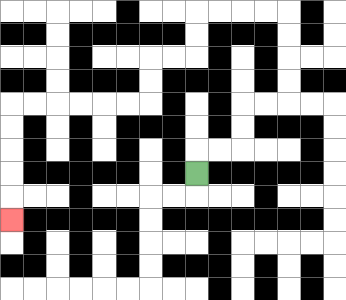{'start': '[8, 7]', 'end': '[0, 9]', 'path_directions': 'U,R,R,U,U,R,R,U,U,U,U,L,L,L,L,D,D,L,L,D,D,L,L,L,L,L,L,D,D,D,D,D', 'path_coordinates': '[[8, 7], [8, 6], [9, 6], [10, 6], [10, 5], [10, 4], [11, 4], [12, 4], [12, 3], [12, 2], [12, 1], [12, 0], [11, 0], [10, 0], [9, 0], [8, 0], [8, 1], [8, 2], [7, 2], [6, 2], [6, 3], [6, 4], [5, 4], [4, 4], [3, 4], [2, 4], [1, 4], [0, 4], [0, 5], [0, 6], [0, 7], [0, 8], [0, 9]]'}